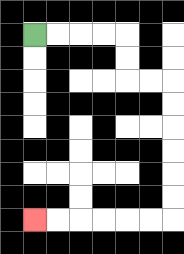{'start': '[1, 1]', 'end': '[1, 9]', 'path_directions': 'R,R,R,R,D,D,R,R,D,D,D,D,D,D,L,L,L,L,L,L', 'path_coordinates': '[[1, 1], [2, 1], [3, 1], [4, 1], [5, 1], [5, 2], [5, 3], [6, 3], [7, 3], [7, 4], [7, 5], [7, 6], [7, 7], [7, 8], [7, 9], [6, 9], [5, 9], [4, 9], [3, 9], [2, 9], [1, 9]]'}